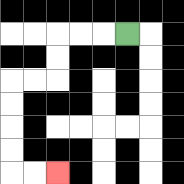{'start': '[5, 1]', 'end': '[2, 7]', 'path_directions': 'L,L,L,D,D,L,L,D,D,D,D,R,R', 'path_coordinates': '[[5, 1], [4, 1], [3, 1], [2, 1], [2, 2], [2, 3], [1, 3], [0, 3], [0, 4], [0, 5], [0, 6], [0, 7], [1, 7], [2, 7]]'}